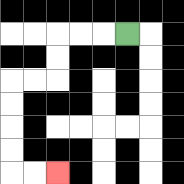{'start': '[5, 1]', 'end': '[2, 7]', 'path_directions': 'L,L,L,D,D,L,L,D,D,D,D,R,R', 'path_coordinates': '[[5, 1], [4, 1], [3, 1], [2, 1], [2, 2], [2, 3], [1, 3], [0, 3], [0, 4], [0, 5], [0, 6], [0, 7], [1, 7], [2, 7]]'}